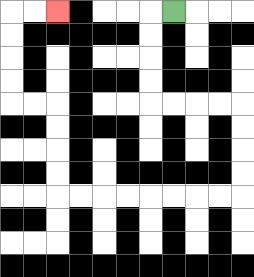{'start': '[7, 0]', 'end': '[2, 0]', 'path_directions': 'L,D,D,D,D,R,R,R,R,D,D,D,D,L,L,L,L,L,L,L,L,U,U,U,U,L,L,U,U,U,U,R,R', 'path_coordinates': '[[7, 0], [6, 0], [6, 1], [6, 2], [6, 3], [6, 4], [7, 4], [8, 4], [9, 4], [10, 4], [10, 5], [10, 6], [10, 7], [10, 8], [9, 8], [8, 8], [7, 8], [6, 8], [5, 8], [4, 8], [3, 8], [2, 8], [2, 7], [2, 6], [2, 5], [2, 4], [1, 4], [0, 4], [0, 3], [0, 2], [0, 1], [0, 0], [1, 0], [2, 0]]'}